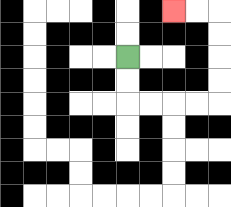{'start': '[5, 2]', 'end': '[7, 0]', 'path_directions': 'D,D,R,R,R,R,U,U,U,U,L,L', 'path_coordinates': '[[5, 2], [5, 3], [5, 4], [6, 4], [7, 4], [8, 4], [9, 4], [9, 3], [9, 2], [9, 1], [9, 0], [8, 0], [7, 0]]'}